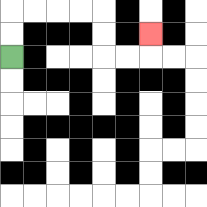{'start': '[0, 2]', 'end': '[6, 1]', 'path_directions': 'U,U,R,R,R,R,D,D,R,R,U', 'path_coordinates': '[[0, 2], [0, 1], [0, 0], [1, 0], [2, 0], [3, 0], [4, 0], [4, 1], [4, 2], [5, 2], [6, 2], [6, 1]]'}